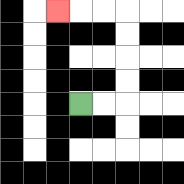{'start': '[3, 4]', 'end': '[2, 0]', 'path_directions': 'R,R,U,U,U,U,L,L,L', 'path_coordinates': '[[3, 4], [4, 4], [5, 4], [5, 3], [5, 2], [5, 1], [5, 0], [4, 0], [3, 0], [2, 0]]'}